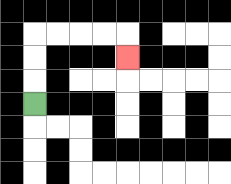{'start': '[1, 4]', 'end': '[5, 2]', 'path_directions': 'U,U,U,R,R,R,R,D', 'path_coordinates': '[[1, 4], [1, 3], [1, 2], [1, 1], [2, 1], [3, 1], [4, 1], [5, 1], [5, 2]]'}